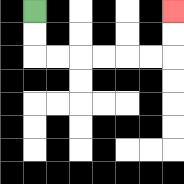{'start': '[1, 0]', 'end': '[7, 0]', 'path_directions': 'D,D,R,R,R,R,R,R,U,U', 'path_coordinates': '[[1, 0], [1, 1], [1, 2], [2, 2], [3, 2], [4, 2], [5, 2], [6, 2], [7, 2], [7, 1], [7, 0]]'}